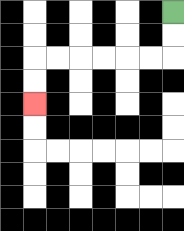{'start': '[7, 0]', 'end': '[1, 4]', 'path_directions': 'D,D,L,L,L,L,L,L,D,D', 'path_coordinates': '[[7, 0], [7, 1], [7, 2], [6, 2], [5, 2], [4, 2], [3, 2], [2, 2], [1, 2], [1, 3], [1, 4]]'}